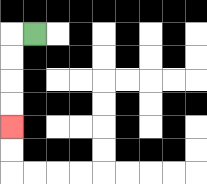{'start': '[1, 1]', 'end': '[0, 5]', 'path_directions': 'L,D,D,D,D', 'path_coordinates': '[[1, 1], [0, 1], [0, 2], [0, 3], [0, 4], [0, 5]]'}